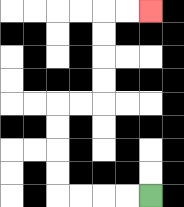{'start': '[6, 8]', 'end': '[6, 0]', 'path_directions': 'L,L,L,L,U,U,U,U,R,R,U,U,U,U,R,R', 'path_coordinates': '[[6, 8], [5, 8], [4, 8], [3, 8], [2, 8], [2, 7], [2, 6], [2, 5], [2, 4], [3, 4], [4, 4], [4, 3], [4, 2], [4, 1], [4, 0], [5, 0], [6, 0]]'}